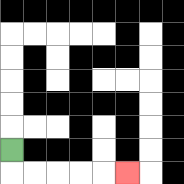{'start': '[0, 6]', 'end': '[5, 7]', 'path_directions': 'D,R,R,R,R,R', 'path_coordinates': '[[0, 6], [0, 7], [1, 7], [2, 7], [3, 7], [4, 7], [5, 7]]'}